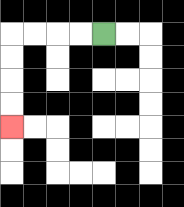{'start': '[4, 1]', 'end': '[0, 5]', 'path_directions': 'L,L,L,L,D,D,D,D', 'path_coordinates': '[[4, 1], [3, 1], [2, 1], [1, 1], [0, 1], [0, 2], [0, 3], [0, 4], [0, 5]]'}